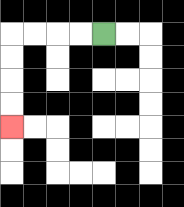{'start': '[4, 1]', 'end': '[0, 5]', 'path_directions': 'L,L,L,L,D,D,D,D', 'path_coordinates': '[[4, 1], [3, 1], [2, 1], [1, 1], [0, 1], [0, 2], [0, 3], [0, 4], [0, 5]]'}